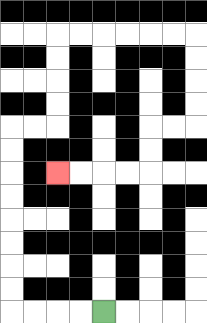{'start': '[4, 13]', 'end': '[2, 7]', 'path_directions': 'L,L,L,L,U,U,U,U,U,U,U,U,R,R,U,U,U,U,R,R,R,R,R,R,D,D,D,D,L,L,D,D,L,L,L,L', 'path_coordinates': '[[4, 13], [3, 13], [2, 13], [1, 13], [0, 13], [0, 12], [0, 11], [0, 10], [0, 9], [0, 8], [0, 7], [0, 6], [0, 5], [1, 5], [2, 5], [2, 4], [2, 3], [2, 2], [2, 1], [3, 1], [4, 1], [5, 1], [6, 1], [7, 1], [8, 1], [8, 2], [8, 3], [8, 4], [8, 5], [7, 5], [6, 5], [6, 6], [6, 7], [5, 7], [4, 7], [3, 7], [2, 7]]'}